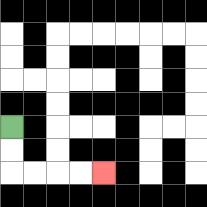{'start': '[0, 5]', 'end': '[4, 7]', 'path_directions': 'D,D,R,R,R,R', 'path_coordinates': '[[0, 5], [0, 6], [0, 7], [1, 7], [2, 7], [3, 7], [4, 7]]'}